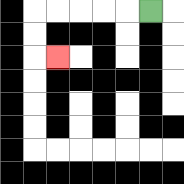{'start': '[6, 0]', 'end': '[2, 2]', 'path_directions': 'L,L,L,L,L,D,D,R', 'path_coordinates': '[[6, 0], [5, 0], [4, 0], [3, 0], [2, 0], [1, 0], [1, 1], [1, 2], [2, 2]]'}